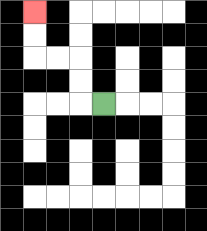{'start': '[4, 4]', 'end': '[1, 0]', 'path_directions': 'L,U,U,L,L,U,U', 'path_coordinates': '[[4, 4], [3, 4], [3, 3], [3, 2], [2, 2], [1, 2], [1, 1], [1, 0]]'}